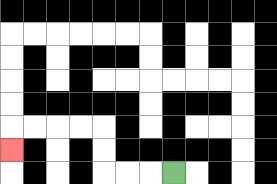{'start': '[7, 7]', 'end': '[0, 6]', 'path_directions': 'L,L,L,U,U,L,L,L,L,D', 'path_coordinates': '[[7, 7], [6, 7], [5, 7], [4, 7], [4, 6], [4, 5], [3, 5], [2, 5], [1, 5], [0, 5], [0, 6]]'}